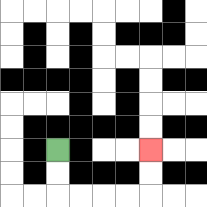{'start': '[2, 6]', 'end': '[6, 6]', 'path_directions': 'D,D,R,R,R,R,U,U', 'path_coordinates': '[[2, 6], [2, 7], [2, 8], [3, 8], [4, 8], [5, 8], [6, 8], [6, 7], [6, 6]]'}